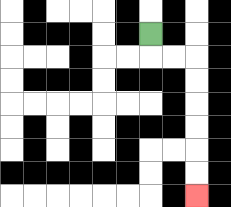{'start': '[6, 1]', 'end': '[8, 8]', 'path_directions': 'D,R,R,D,D,D,D,D,D', 'path_coordinates': '[[6, 1], [6, 2], [7, 2], [8, 2], [8, 3], [8, 4], [8, 5], [8, 6], [8, 7], [8, 8]]'}